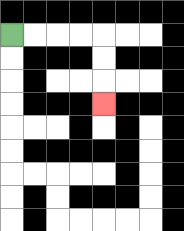{'start': '[0, 1]', 'end': '[4, 4]', 'path_directions': 'R,R,R,R,D,D,D', 'path_coordinates': '[[0, 1], [1, 1], [2, 1], [3, 1], [4, 1], [4, 2], [4, 3], [4, 4]]'}